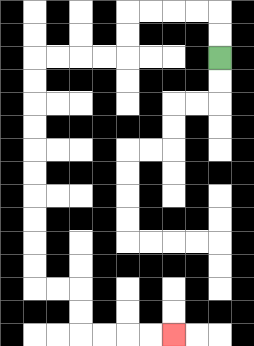{'start': '[9, 2]', 'end': '[7, 14]', 'path_directions': 'U,U,L,L,L,L,D,D,L,L,L,L,D,D,D,D,D,D,D,D,D,D,R,R,D,D,R,R,R,R', 'path_coordinates': '[[9, 2], [9, 1], [9, 0], [8, 0], [7, 0], [6, 0], [5, 0], [5, 1], [5, 2], [4, 2], [3, 2], [2, 2], [1, 2], [1, 3], [1, 4], [1, 5], [1, 6], [1, 7], [1, 8], [1, 9], [1, 10], [1, 11], [1, 12], [2, 12], [3, 12], [3, 13], [3, 14], [4, 14], [5, 14], [6, 14], [7, 14]]'}